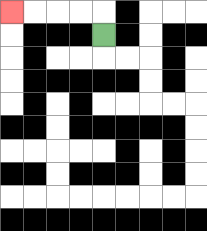{'start': '[4, 1]', 'end': '[0, 0]', 'path_directions': 'U,L,L,L,L', 'path_coordinates': '[[4, 1], [4, 0], [3, 0], [2, 0], [1, 0], [0, 0]]'}